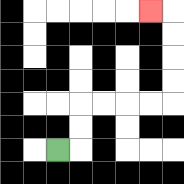{'start': '[2, 6]', 'end': '[6, 0]', 'path_directions': 'R,U,U,R,R,R,R,U,U,U,U,L', 'path_coordinates': '[[2, 6], [3, 6], [3, 5], [3, 4], [4, 4], [5, 4], [6, 4], [7, 4], [7, 3], [7, 2], [7, 1], [7, 0], [6, 0]]'}